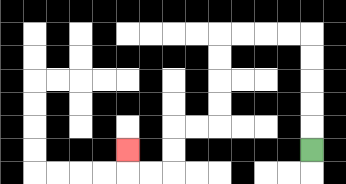{'start': '[13, 6]', 'end': '[5, 6]', 'path_directions': 'U,U,U,U,U,L,L,L,L,D,D,D,D,L,L,D,D,L,L,U', 'path_coordinates': '[[13, 6], [13, 5], [13, 4], [13, 3], [13, 2], [13, 1], [12, 1], [11, 1], [10, 1], [9, 1], [9, 2], [9, 3], [9, 4], [9, 5], [8, 5], [7, 5], [7, 6], [7, 7], [6, 7], [5, 7], [5, 6]]'}